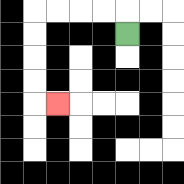{'start': '[5, 1]', 'end': '[2, 4]', 'path_directions': 'U,L,L,L,L,D,D,D,D,R', 'path_coordinates': '[[5, 1], [5, 0], [4, 0], [3, 0], [2, 0], [1, 0], [1, 1], [1, 2], [1, 3], [1, 4], [2, 4]]'}